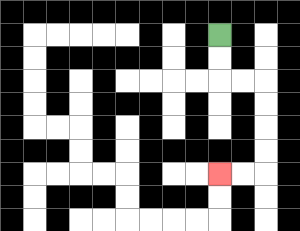{'start': '[9, 1]', 'end': '[9, 7]', 'path_directions': 'D,D,R,R,D,D,D,D,L,L', 'path_coordinates': '[[9, 1], [9, 2], [9, 3], [10, 3], [11, 3], [11, 4], [11, 5], [11, 6], [11, 7], [10, 7], [9, 7]]'}